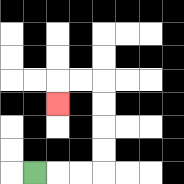{'start': '[1, 7]', 'end': '[2, 4]', 'path_directions': 'R,R,R,U,U,U,U,L,L,D', 'path_coordinates': '[[1, 7], [2, 7], [3, 7], [4, 7], [4, 6], [4, 5], [4, 4], [4, 3], [3, 3], [2, 3], [2, 4]]'}